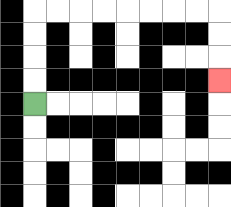{'start': '[1, 4]', 'end': '[9, 3]', 'path_directions': 'U,U,U,U,R,R,R,R,R,R,R,R,D,D,D', 'path_coordinates': '[[1, 4], [1, 3], [1, 2], [1, 1], [1, 0], [2, 0], [3, 0], [4, 0], [5, 0], [6, 0], [7, 0], [8, 0], [9, 0], [9, 1], [9, 2], [9, 3]]'}